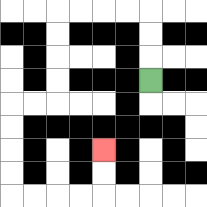{'start': '[6, 3]', 'end': '[4, 6]', 'path_directions': 'U,U,U,L,L,L,L,D,D,D,D,L,L,D,D,D,D,R,R,R,R,U,U', 'path_coordinates': '[[6, 3], [6, 2], [6, 1], [6, 0], [5, 0], [4, 0], [3, 0], [2, 0], [2, 1], [2, 2], [2, 3], [2, 4], [1, 4], [0, 4], [0, 5], [0, 6], [0, 7], [0, 8], [1, 8], [2, 8], [3, 8], [4, 8], [4, 7], [4, 6]]'}